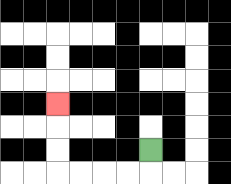{'start': '[6, 6]', 'end': '[2, 4]', 'path_directions': 'D,L,L,L,L,U,U,U', 'path_coordinates': '[[6, 6], [6, 7], [5, 7], [4, 7], [3, 7], [2, 7], [2, 6], [2, 5], [2, 4]]'}